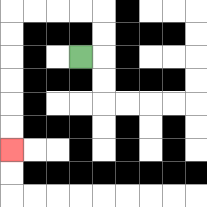{'start': '[3, 2]', 'end': '[0, 6]', 'path_directions': 'R,U,U,L,L,L,L,D,D,D,D,D,D', 'path_coordinates': '[[3, 2], [4, 2], [4, 1], [4, 0], [3, 0], [2, 0], [1, 0], [0, 0], [0, 1], [0, 2], [0, 3], [0, 4], [0, 5], [0, 6]]'}